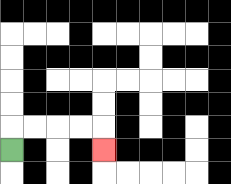{'start': '[0, 6]', 'end': '[4, 6]', 'path_directions': 'U,R,R,R,R,D', 'path_coordinates': '[[0, 6], [0, 5], [1, 5], [2, 5], [3, 5], [4, 5], [4, 6]]'}